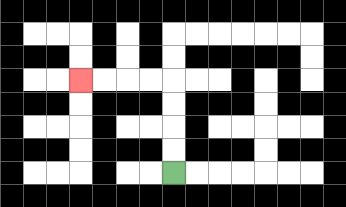{'start': '[7, 7]', 'end': '[3, 3]', 'path_directions': 'U,U,U,U,L,L,L,L', 'path_coordinates': '[[7, 7], [7, 6], [7, 5], [7, 4], [7, 3], [6, 3], [5, 3], [4, 3], [3, 3]]'}